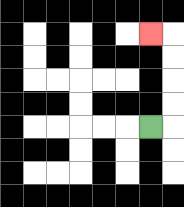{'start': '[6, 5]', 'end': '[6, 1]', 'path_directions': 'R,U,U,U,U,L', 'path_coordinates': '[[6, 5], [7, 5], [7, 4], [7, 3], [7, 2], [7, 1], [6, 1]]'}